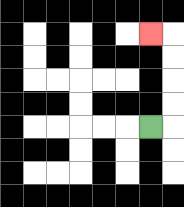{'start': '[6, 5]', 'end': '[6, 1]', 'path_directions': 'R,U,U,U,U,L', 'path_coordinates': '[[6, 5], [7, 5], [7, 4], [7, 3], [7, 2], [7, 1], [6, 1]]'}